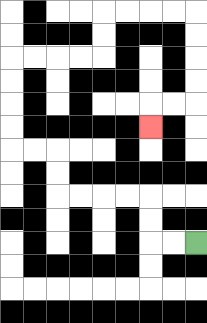{'start': '[8, 10]', 'end': '[6, 5]', 'path_directions': 'L,L,U,U,L,L,L,L,U,U,L,L,U,U,U,U,R,R,R,R,U,U,R,R,R,R,D,D,D,D,L,L,D', 'path_coordinates': '[[8, 10], [7, 10], [6, 10], [6, 9], [6, 8], [5, 8], [4, 8], [3, 8], [2, 8], [2, 7], [2, 6], [1, 6], [0, 6], [0, 5], [0, 4], [0, 3], [0, 2], [1, 2], [2, 2], [3, 2], [4, 2], [4, 1], [4, 0], [5, 0], [6, 0], [7, 0], [8, 0], [8, 1], [8, 2], [8, 3], [8, 4], [7, 4], [6, 4], [6, 5]]'}